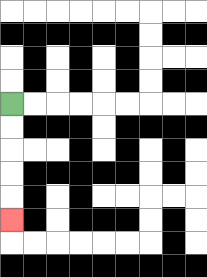{'start': '[0, 4]', 'end': '[0, 9]', 'path_directions': 'D,D,D,D,D', 'path_coordinates': '[[0, 4], [0, 5], [0, 6], [0, 7], [0, 8], [0, 9]]'}